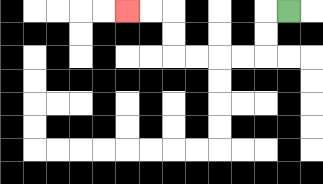{'start': '[12, 0]', 'end': '[5, 0]', 'path_directions': 'L,D,D,L,L,L,L,U,U,L,L', 'path_coordinates': '[[12, 0], [11, 0], [11, 1], [11, 2], [10, 2], [9, 2], [8, 2], [7, 2], [7, 1], [7, 0], [6, 0], [5, 0]]'}